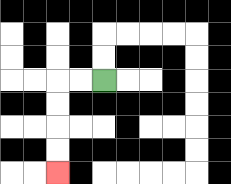{'start': '[4, 3]', 'end': '[2, 7]', 'path_directions': 'L,L,D,D,D,D', 'path_coordinates': '[[4, 3], [3, 3], [2, 3], [2, 4], [2, 5], [2, 6], [2, 7]]'}